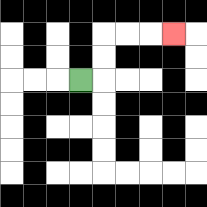{'start': '[3, 3]', 'end': '[7, 1]', 'path_directions': 'R,U,U,R,R,R', 'path_coordinates': '[[3, 3], [4, 3], [4, 2], [4, 1], [5, 1], [6, 1], [7, 1]]'}